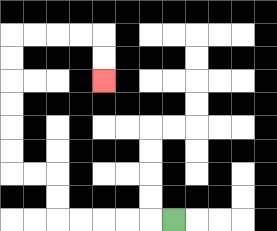{'start': '[7, 9]', 'end': '[4, 3]', 'path_directions': 'L,L,L,L,L,U,U,L,L,U,U,U,U,U,U,R,R,R,R,D,D', 'path_coordinates': '[[7, 9], [6, 9], [5, 9], [4, 9], [3, 9], [2, 9], [2, 8], [2, 7], [1, 7], [0, 7], [0, 6], [0, 5], [0, 4], [0, 3], [0, 2], [0, 1], [1, 1], [2, 1], [3, 1], [4, 1], [4, 2], [4, 3]]'}